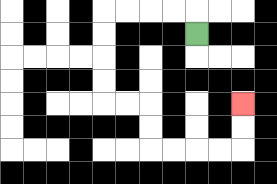{'start': '[8, 1]', 'end': '[10, 4]', 'path_directions': 'U,L,L,L,L,D,D,D,D,R,R,D,D,R,R,R,R,U,U', 'path_coordinates': '[[8, 1], [8, 0], [7, 0], [6, 0], [5, 0], [4, 0], [4, 1], [4, 2], [4, 3], [4, 4], [5, 4], [6, 4], [6, 5], [6, 6], [7, 6], [8, 6], [9, 6], [10, 6], [10, 5], [10, 4]]'}